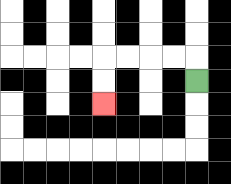{'start': '[8, 3]', 'end': '[4, 4]', 'path_directions': 'U,L,L,L,L,D,D', 'path_coordinates': '[[8, 3], [8, 2], [7, 2], [6, 2], [5, 2], [4, 2], [4, 3], [4, 4]]'}